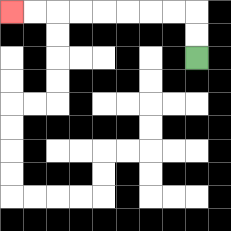{'start': '[8, 2]', 'end': '[0, 0]', 'path_directions': 'U,U,L,L,L,L,L,L,L,L', 'path_coordinates': '[[8, 2], [8, 1], [8, 0], [7, 0], [6, 0], [5, 0], [4, 0], [3, 0], [2, 0], [1, 0], [0, 0]]'}